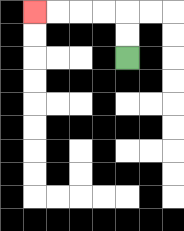{'start': '[5, 2]', 'end': '[1, 0]', 'path_directions': 'U,U,L,L,L,L', 'path_coordinates': '[[5, 2], [5, 1], [5, 0], [4, 0], [3, 0], [2, 0], [1, 0]]'}